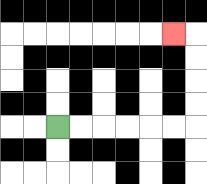{'start': '[2, 5]', 'end': '[7, 1]', 'path_directions': 'R,R,R,R,R,R,U,U,U,U,L', 'path_coordinates': '[[2, 5], [3, 5], [4, 5], [5, 5], [6, 5], [7, 5], [8, 5], [8, 4], [8, 3], [8, 2], [8, 1], [7, 1]]'}